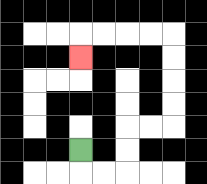{'start': '[3, 6]', 'end': '[3, 2]', 'path_directions': 'D,R,R,U,U,R,R,U,U,U,U,L,L,L,L,D', 'path_coordinates': '[[3, 6], [3, 7], [4, 7], [5, 7], [5, 6], [5, 5], [6, 5], [7, 5], [7, 4], [7, 3], [7, 2], [7, 1], [6, 1], [5, 1], [4, 1], [3, 1], [3, 2]]'}